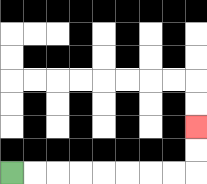{'start': '[0, 7]', 'end': '[8, 5]', 'path_directions': 'R,R,R,R,R,R,R,R,U,U', 'path_coordinates': '[[0, 7], [1, 7], [2, 7], [3, 7], [4, 7], [5, 7], [6, 7], [7, 7], [8, 7], [8, 6], [8, 5]]'}